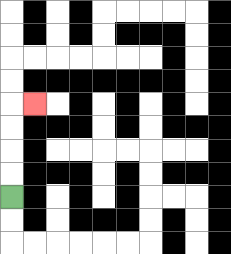{'start': '[0, 8]', 'end': '[1, 4]', 'path_directions': 'U,U,U,U,R', 'path_coordinates': '[[0, 8], [0, 7], [0, 6], [0, 5], [0, 4], [1, 4]]'}